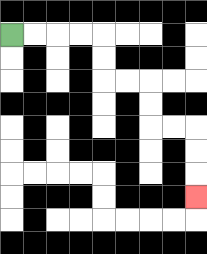{'start': '[0, 1]', 'end': '[8, 8]', 'path_directions': 'R,R,R,R,D,D,R,R,D,D,R,R,D,D,D', 'path_coordinates': '[[0, 1], [1, 1], [2, 1], [3, 1], [4, 1], [4, 2], [4, 3], [5, 3], [6, 3], [6, 4], [6, 5], [7, 5], [8, 5], [8, 6], [8, 7], [8, 8]]'}